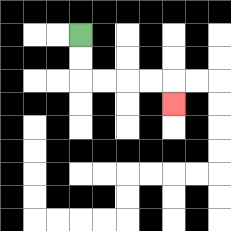{'start': '[3, 1]', 'end': '[7, 4]', 'path_directions': 'D,D,R,R,R,R,D', 'path_coordinates': '[[3, 1], [3, 2], [3, 3], [4, 3], [5, 3], [6, 3], [7, 3], [7, 4]]'}